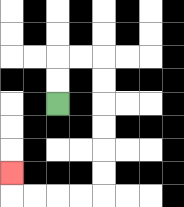{'start': '[2, 4]', 'end': '[0, 7]', 'path_directions': 'U,U,R,R,D,D,D,D,D,D,L,L,L,L,U', 'path_coordinates': '[[2, 4], [2, 3], [2, 2], [3, 2], [4, 2], [4, 3], [4, 4], [4, 5], [4, 6], [4, 7], [4, 8], [3, 8], [2, 8], [1, 8], [0, 8], [0, 7]]'}